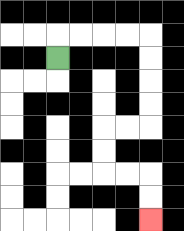{'start': '[2, 2]', 'end': '[6, 9]', 'path_directions': 'U,R,R,R,R,D,D,D,D,L,L,D,D,R,R,D,D', 'path_coordinates': '[[2, 2], [2, 1], [3, 1], [4, 1], [5, 1], [6, 1], [6, 2], [6, 3], [6, 4], [6, 5], [5, 5], [4, 5], [4, 6], [4, 7], [5, 7], [6, 7], [6, 8], [6, 9]]'}